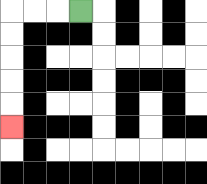{'start': '[3, 0]', 'end': '[0, 5]', 'path_directions': 'L,L,L,D,D,D,D,D', 'path_coordinates': '[[3, 0], [2, 0], [1, 0], [0, 0], [0, 1], [0, 2], [0, 3], [0, 4], [0, 5]]'}